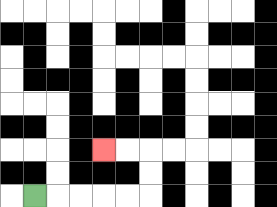{'start': '[1, 8]', 'end': '[4, 6]', 'path_directions': 'R,R,R,R,R,U,U,L,L', 'path_coordinates': '[[1, 8], [2, 8], [3, 8], [4, 8], [5, 8], [6, 8], [6, 7], [6, 6], [5, 6], [4, 6]]'}